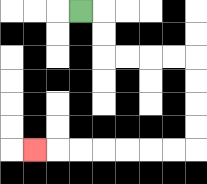{'start': '[3, 0]', 'end': '[1, 6]', 'path_directions': 'R,D,D,R,R,R,R,D,D,D,D,L,L,L,L,L,L,L', 'path_coordinates': '[[3, 0], [4, 0], [4, 1], [4, 2], [5, 2], [6, 2], [7, 2], [8, 2], [8, 3], [8, 4], [8, 5], [8, 6], [7, 6], [6, 6], [5, 6], [4, 6], [3, 6], [2, 6], [1, 6]]'}